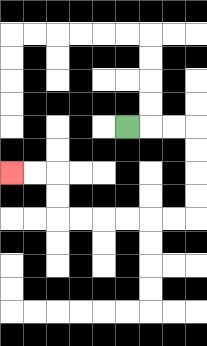{'start': '[5, 5]', 'end': '[0, 7]', 'path_directions': 'R,R,R,D,D,D,D,L,L,L,L,L,L,U,U,L,L', 'path_coordinates': '[[5, 5], [6, 5], [7, 5], [8, 5], [8, 6], [8, 7], [8, 8], [8, 9], [7, 9], [6, 9], [5, 9], [4, 9], [3, 9], [2, 9], [2, 8], [2, 7], [1, 7], [0, 7]]'}